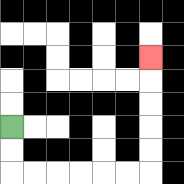{'start': '[0, 5]', 'end': '[6, 2]', 'path_directions': 'D,D,R,R,R,R,R,R,U,U,U,U,U', 'path_coordinates': '[[0, 5], [0, 6], [0, 7], [1, 7], [2, 7], [3, 7], [4, 7], [5, 7], [6, 7], [6, 6], [6, 5], [6, 4], [6, 3], [6, 2]]'}